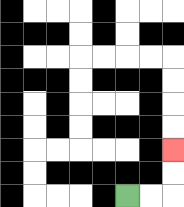{'start': '[5, 8]', 'end': '[7, 6]', 'path_directions': 'R,R,U,U', 'path_coordinates': '[[5, 8], [6, 8], [7, 8], [7, 7], [7, 6]]'}